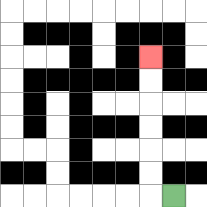{'start': '[7, 8]', 'end': '[6, 2]', 'path_directions': 'L,U,U,U,U,U,U', 'path_coordinates': '[[7, 8], [6, 8], [6, 7], [6, 6], [6, 5], [6, 4], [6, 3], [6, 2]]'}